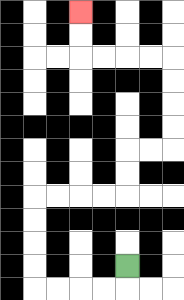{'start': '[5, 11]', 'end': '[3, 0]', 'path_directions': 'D,L,L,L,L,U,U,U,U,R,R,R,R,U,U,R,R,U,U,U,U,L,L,L,L,U,U', 'path_coordinates': '[[5, 11], [5, 12], [4, 12], [3, 12], [2, 12], [1, 12], [1, 11], [1, 10], [1, 9], [1, 8], [2, 8], [3, 8], [4, 8], [5, 8], [5, 7], [5, 6], [6, 6], [7, 6], [7, 5], [7, 4], [7, 3], [7, 2], [6, 2], [5, 2], [4, 2], [3, 2], [3, 1], [3, 0]]'}